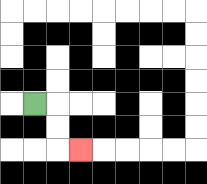{'start': '[1, 4]', 'end': '[3, 6]', 'path_directions': 'R,D,D,R', 'path_coordinates': '[[1, 4], [2, 4], [2, 5], [2, 6], [3, 6]]'}